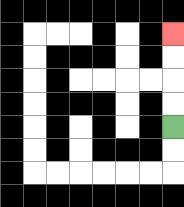{'start': '[7, 5]', 'end': '[7, 1]', 'path_directions': 'U,U,U,U', 'path_coordinates': '[[7, 5], [7, 4], [7, 3], [7, 2], [7, 1]]'}